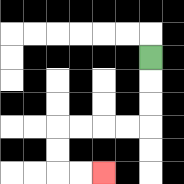{'start': '[6, 2]', 'end': '[4, 7]', 'path_directions': 'D,D,D,L,L,L,L,D,D,R,R', 'path_coordinates': '[[6, 2], [6, 3], [6, 4], [6, 5], [5, 5], [4, 5], [3, 5], [2, 5], [2, 6], [2, 7], [3, 7], [4, 7]]'}